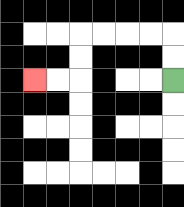{'start': '[7, 3]', 'end': '[1, 3]', 'path_directions': 'U,U,L,L,L,L,D,D,L,L', 'path_coordinates': '[[7, 3], [7, 2], [7, 1], [6, 1], [5, 1], [4, 1], [3, 1], [3, 2], [3, 3], [2, 3], [1, 3]]'}